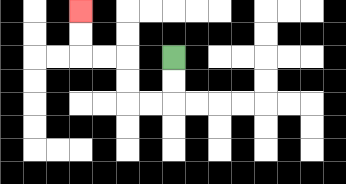{'start': '[7, 2]', 'end': '[3, 0]', 'path_directions': 'D,D,L,L,U,U,L,L,U,U', 'path_coordinates': '[[7, 2], [7, 3], [7, 4], [6, 4], [5, 4], [5, 3], [5, 2], [4, 2], [3, 2], [3, 1], [3, 0]]'}